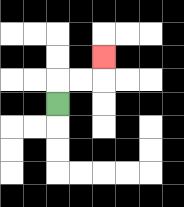{'start': '[2, 4]', 'end': '[4, 2]', 'path_directions': 'U,R,R,U', 'path_coordinates': '[[2, 4], [2, 3], [3, 3], [4, 3], [4, 2]]'}